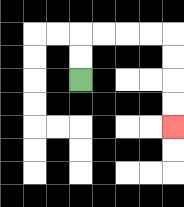{'start': '[3, 3]', 'end': '[7, 5]', 'path_directions': 'U,U,R,R,R,R,D,D,D,D', 'path_coordinates': '[[3, 3], [3, 2], [3, 1], [4, 1], [5, 1], [6, 1], [7, 1], [7, 2], [7, 3], [7, 4], [7, 5]]'}